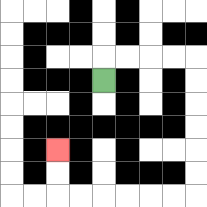{'start': '[4, 3]', 'end': '[2, 6]', 'path_directions': 'U,R,R,R,R,D,D,D,D,D,D,L,L,L,L,L,L,U,U', 'path_coordinates': '[[4, 3], [4, 2], [5, 2], [6, 2], [7, 2], [8, 2], [8, 3], [8, 4], [8, 5], [8, 6], [8, 7], [8, 8], [7, 8], [6, 8], [5, 8], [4, 8], [3, 8], [2, 8], [2, 7], [2, 6]]'}